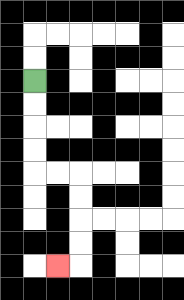{'start': '[1, 3]', 'end': '[2, 11]', 'path_directions': 'D,D,D,D,R,R,D,D,D,D,L', 'path_coordinates': '[[1, 3], [1, 4], [1, 5], [1, 6], [1, 7], [2, 7], [3, 7], [3, 8], [3, 9], [3, 10], [3, 11], [2, 11]]'}